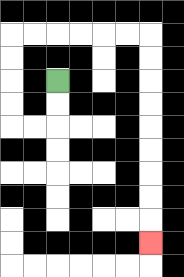{'start': '[2, 3]', 'end': '[6, 10]', 'path_directions': 'D,D,L,L,U,U,U,U,R,R,R,R,R,R,D,D,D,D,D,D,D,D,D', 'path_coordinates': '[[2, 3], [2, 4], [2, 5], [1, 5], [0, 5], [0, 4], [0, 3], [0, 2], [0, 1], [1, 1], [2, 1], [3, 1], [4, 1], [5, 1], [6, 1], [6, 2], [6, 3], [6, 4], [6, 5], [6, 6], [6, 7], [6, 8], [6, 9], [6, 10]]'}